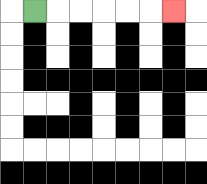{'start': '[1, 0]', 'end': '[7, 0]', 'path_directions': 'R,R,R,R,R,R', 'path_coordinates': '[[1, 0], [2, 0], [3, 0], [4, 0], [5, 0], [6, 0], [7, 0]]'}